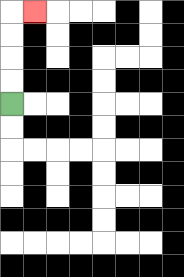{'start': '[0, 4]', 'end': '[1, 0]', 'path_directions': 'U,U,U,U,R', 'path_coordinates': '[[0, 4], [0, 3], [0, 2], [0, 1], [0, 0], [1, 0]]'}